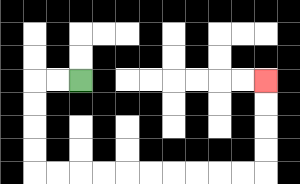{'start': '[3, 3]', 'end': '[11, 3]', 'path_directions': 'L,L,D,D,D,D,R,R,R,R,R,R,R,R,R,R,U,U,U,U', 'path_coordinates': '[[3, 3], [2, 3], [1, 3], [1, 4], [1, 5], [1, 6], [1, 7], [2, 7], [3, 7], [4, 7], [5, 7], [6, 7], [7, 7], [8, 7], [9, 7], [10, 7], [11, 7], [11, 6], [11, 5], [11, 4], [11, 3]]'}